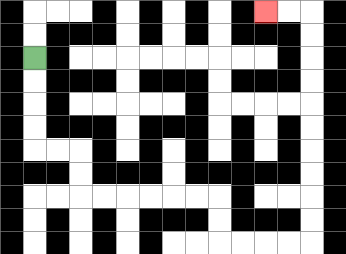{'start': '[1, 2]', 'end': '[11, 0]', 'path_directions': 'D,D,D,D,R,R,D,D,R,R,R,R,R,R,D,D,R,R,R,R,U,U,U,U,U,U,U,U,U,U,L,L', 'path_coordinates': '[[1, 2], [1, 3], [1, 4], [1, 5], [1, 6], [2, 6], [3, 6], [3, 7], [3, 8], [4, 8], [5, 8], [6, 8], [7, 8], [8, 8], [9, 8], [9, 9], [9, 10], [10, 10], [11, 10], [12, 10], [13, 10], [13, 9], [13, 8], [13, 7], [13, 6], [13, 5], [13, 4], [13, 3], [13, 2], [13, 1], [13, 0], [12, 0], [11, 0]]'}